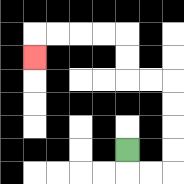{'start': '[5, 6]', 'end': '[1, 2]', 'path_directions': 'D,R,R,U,U,U,U,L,L,U,U,L,L,L,L,D', 'path_coordinates': '[[5, 6], [5, 7], [6, 7], [7, 7], [7, 6], [7, 5], [7, 4], [7, 3], [6, 3], [5, 3], [5, 2], [5, 1], [4, 1], [3, 1], [2, 1], [1, 1], [1, 2]]'}